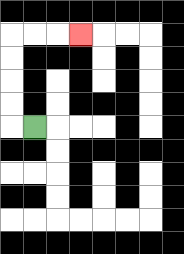{'start': '[1, 5]', 'end': '[3, 1]', 'path_directions': 'L,U,U,U,U,R,R,R', 'path_coordinates': '[[1, 5], [0, 5], [0, 4], [0, 3], [0, 2], [0, 1], [1, 1], [2, 1], [3, 1]]'}